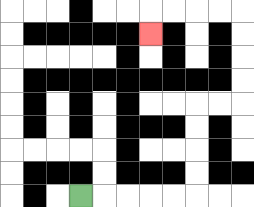{'start': '[3, 8]', 'end': '[6, 1]', 'path_directions': 'R,R,R,R,R,U,U,U,U,R,R,U,U,U,U,L,L,L,L,D', 'path_coordinates': '[[3, 8], [4, 8], [5, 8], [6, 8], [7, 8], [8, 8], [8, 7], [8, 6], [8, 5], [8, 4], [9, 4], [10, 4], [10, 3], [10, 2], [10, 1], [10, 0], [9, 0], [8, 0], [7, 0], [6, 0], [6, 1]]'}